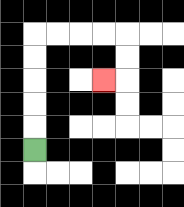{'start': '[1, 6]', 'end': '[4, 3]', 'path_directions': 'U,U,U,U,U,R,R,R,R,D,D,L', 'path_coordinates': '[[1, 6], [1, 5], [1, 4], [1, 3], [1, 2], [1, 1], [2, 1], [3, 1], [4, 1], [5, 1], [5, 2], [5, 3], [4, 3]]'}